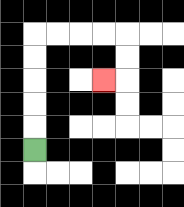{'start': '[1, 6]', 'end': '[4, 3]', 'path_directions': 'U,U,U,U,U,R,R,R,R,D,D,L', 'path_coordinates': '[[1, 6], [1, 5], [1, 4], [1, 3], [1, 2], [1, 1], [2, 1], [3, 1], [4, 1], [5, 1], [5, 2], [5, 3], [4, 3]]'}